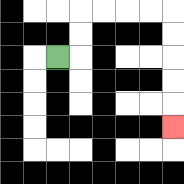{'start': '[2, 2]', 'end': '[7, 5]', 'path_directions': 'R,U,U,R,R,R,R,D,D,D,D,D', 'path_coordinates': '[[2, 2], [3, 2], [3, 1], [3, 0], [4, 0], [5, 0], [6, 0], [7, 0], [7, 1], [7, 2], [7, 3], [7, 4], [7, 5]]'}